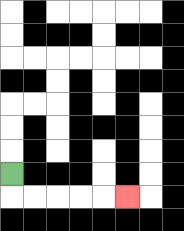{'start': '[0, 7]', 'end': '[5, 8]', 'path_directions': 'D,R,R,R,R,R', 'path_coordinates': '[[0, 7], [0, 8], [1, 8], [2, 8], [3, 8], [4, 8], [5, 8]]'}